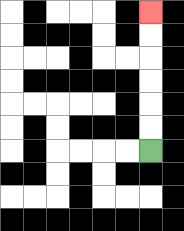{'start': '[6, 6]', 'end': '[6, 0]', 'path_directions': 'U,U,U,U,U,U', 'path_coordinates': '[[6, 6], [6, 5], [6, 4], [6, 3], [6, 2], [6, 1], [6, 0]]'}